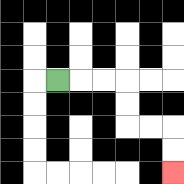{'start': '[2, 3]', 'end': '[7, 7]', 'path_directions': 'R,R,R,D,D,R,R,D,D', 'path_coordinates': '[[2, 3], [3, 3], [4, 3], [5, 3], [5, 4], [5, 5], [6, 5], [7, 5], [7, 6], [7, 7]]'}